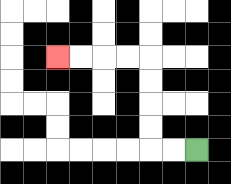{'start': '[8, 6]', 'end': '[2, 2]', 'path_directions': 'L,L,U,U,U,U,L,L,L,L', 'path_coordinates': '[[8, 6], [7, 6], [6, 6], [6, 5], [6, 4], [6, 3], [6, 2], [5, 2], [4, 2], [3, 2], [2, 2]]'}